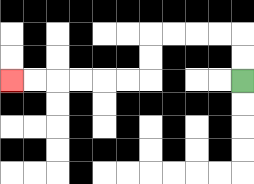{'start': '[10, 3]', 'end': '[0, 3]', 'path_directions': 'U,U,L,L,L,L,D,D,L,L,L,L,L,L', 'path_coordinates': '[[10, 3], [10, 2], [10, 1], [9, 1], [8, 1], [7, 1], [6, 1], [6, 2], [6, 3], [5, 3], [4, 3], [3, 3], [2, 3], [1, 3], [0, 3]]'}